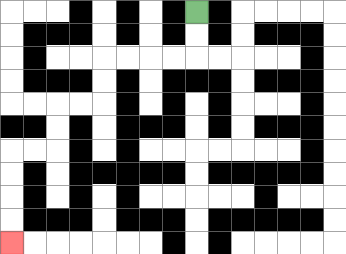{'start': '[8, 0]', 'end': '[0, 10]', 'path_directions': 'D,D,L,L,L,L,D,D,L,L,D,D,L,L,D,D,D,D', 'path_coordinates': '[[8, 0], [8, 1], [8, 2], [7, 2], [6, 2], [5, 2], [4, 2], [4, 3], [4, 4], [3, 4], [2, 4], [2, 5], [2, 6], [1, 6], [0, 6], [0, 7], [0, 8], [0, 9], [0, 10]]'}